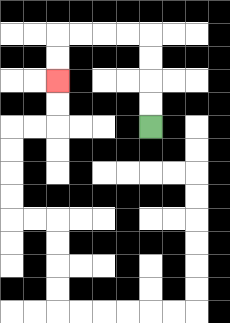{'start': '[6, 5]', 'end': '[2, 3]', 'path_directions': 'U,U,U,U,L,L,L,L,D,D', 'path_coordinates': '[[6, 5], [6, 4], [6, 3], [6, 2], [6, 1], [5, 1], [4, 1], [3, 1], [2, 1], [2, 2], [2, 3]]'}